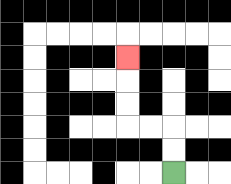{'start': '[7, 7]', 'end': '[5, 2]', 'path_directions': 'U,U,L,L,U,U,U', 'path_coordinates': '[[7, 7], [7, 6], [7, 5], [6, 5], [5, 5], [5, 4], [5, 3], [5, 2]]'}